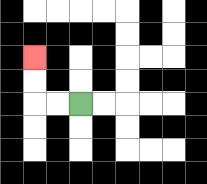{'start': '[3, 4]', 'end': '[1, 2]', 'path_directions': 'L,L,U,U', 'path_coordinates': '[[3, 4], [2, 4], [1, 4], [1, 3], [1, 2]]'}